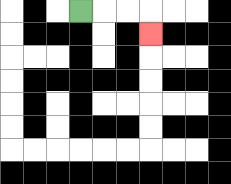{'start': '[3, 0]', 'end': '[6, 1]', 'path_directions': 'R,R,R,D', 'path_coordinates': '[[3, 0], [4, 0], [5, 0], [6, 0], [6, 1]]'}